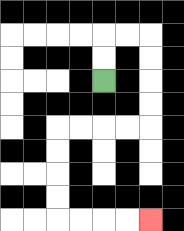{'start': '[4, 3]', 'end': '[6, 9]', 'path_directions': 'U,U,R,R,D,D,D,D,L,L,L,L,D,D,D,D,R,R,R,R', 'path_coordinates': '[[4, 3], [4, 2], [4, 1], [5, 1], [6, 1], [6, 2], [6, 3], [6, 4], [6, 5], [5, 5], [4, 5], [3, 5], [2, 5], [2, 6], [2, 7], [2, 8], [2, 9], [3, 9], [4, 9], [5, 9], [6, 9]]'}